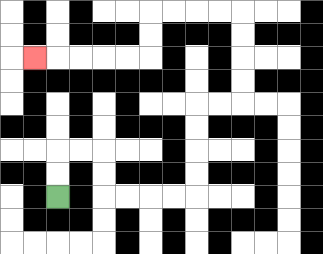{'start': '[2, 8]', 'end': '[1, 2]', 'path_directions': 'U,U,R,R,D,D,R,R,R,R,U,U,U,U,R,R,U,U,U,U,L,L,L,L,D,D,L,L,L,L,L', 'path_coordinates': '[[2, 8], [2, 7], [2, 6], [3, 6], [4, 6], [4, 7], [4, 8], [5, 8], [6, 8], [7, 8], [8, 8], [8, 7], [8, 6], [8, 5], [8, 4], [9, 4], [10, 4], [10, 3], [10, 2], [10, 1], [10, 0], [9, 0], [8, 0], [7, 0], [6, 0], [6, 1], [6, 2], [5, 2], [4, 2], [3, 2], [2, 2], [1, 2]]'}